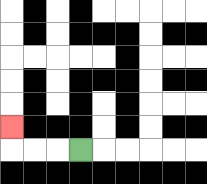{'start': '[3, 6]', 'end': '[0, 5]', 'path_directions': 'L,L,L,U', 'path_coordinates': '[[3, 6], [2, 6], [1, 6], [0, 6], [0, 5]]'}